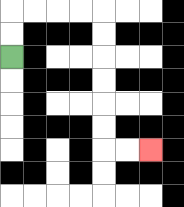{'start': '[0, 2]', 'end': '[6, 6]', 'path_directions': 'U,U,R,R,R,R,D,D,D,D,D,D,R,R', 'path_coordinates': '[[0, 2], [0, 1], [0, 0], [1, 0], [2, 0], [3, 0], [4, 0], [4, 1], [4, 2], [4, 3], [4, 4], [4, 5], [4, 6], [5, 6], [6, 6]]'}